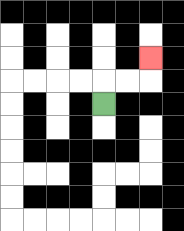{'start': '[4, 4]', 'end': '[6, 2]', 'path_directions': 'U,R,R,U', 'path_coordinates': '[[4, 4], [4, 3], [5, 3], [6, 3], [6, 2]]'}